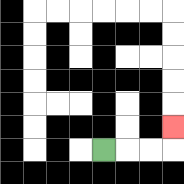{'start': '[4, 6]', 'end': '[7, 5]', 'path_directions': 'R,R,R,U', 'path_coordinates': '[[4, 6], [5, 6], [6, 6], [7, 6], [7, 5]]'}